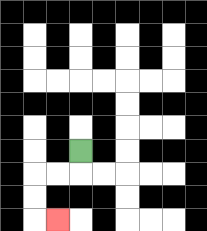{'start': '[3, 6]', 'end': '[2, 9]', 'path_directions': 'D,L,L,D,D,R', 'path_coordinates': '[[3, 6], [3, 7], [2, 7], [1, 7], [1, 8], [1, 9], [2, 9]]'}